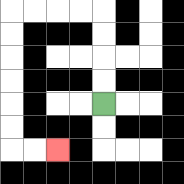{'start': '[4, 4]', 'end': '[2, 6]', 'path_directions': 'U,U,U,U,L,L,L,L,D,D,D,D,D,D,R,R', 'path_coordinates': '[[4, 4], [4, 3], [4, 2], [4, 1], [4, 0], [3, 0], [2, 0], [1, 0], [0, 0], [0, 1], [0, 2], [0, 3], [0, 4], [0, 5], [0, 6], [1, 6], [2, 6]]'}